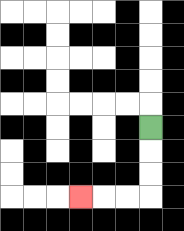{'start': '[6, 5]', 'end': '[3, 8]', 'path_directions': 'D,D,D,L,L,L', 'path_coordinates': '[[6, 5], [6, 6], [6, 7], [6, 8], [5, 8], [4, 8], [3, 8]]'}